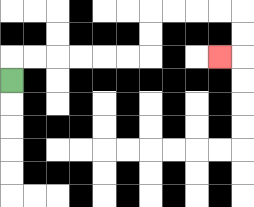{'start': '[0, 3]', 'end': '[9, 2]', 'path_directions': 'U,R,R,R,R,R,R,U,U,R,R,R,R,D,D,L', 'path_coordinates': '[[0, 3], [0, 2], [1, 2], [2, 2], [3, 2], [4, 2], [5, 2], [6, 2], [6, 1], [6, 0], [7, 0], [8, 0], [9, 0], [10, 0], [10, 1], [10, 2], [9, 2]]'}